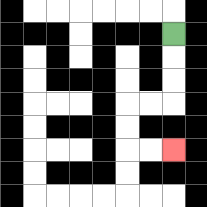{'start': '[7, 1]', 'end': '[7, 6]', 'path_directions': 'D,D,D,L,L,D,D,R,R', 'path_coordinates': '[[7, 1], [7, 2], [7, 3], [7, 4], [6, 4], [5, 4], [5, 5], [5, 6], [6, 6], [7, 6]]'}